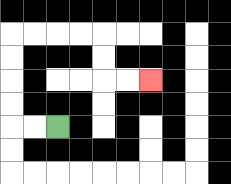{'start': '[2, 5]', 'end': '[6, 3]', 'path_directions': 'L,L,U,U,U,U,R,R,R,R,D,D,R,R', 'path_coordinates': '[[2, 5], [1, 5], [0, 5], [0, 4], [0, 3], [0, 2], [0, 1], [1, 1], [2, 1], [3, 1], [4, 1], [4, 2], [4, 3], [5, 3], [6, 3]]'}